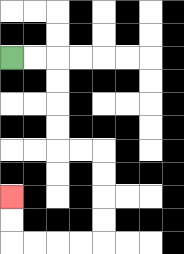{'start': '[0, 2]', 'end': '[0, 8]', 'path_directions': 'R,R,D,D,D,D,R,R,D,D,D,D,L,L,L,L,U,U', 'path_coordinates': '[[0, 2], [1, 2], [2, 2], [2, 3], [2, 4], [2, 5], [2, 6], [3, 6], [4, 6], [4, 7], [4, 8], [4, 9], [4, 10], [3, 10], [2, 10], [1, 10], [0, 10], [0, 9], [0, 8]]'}